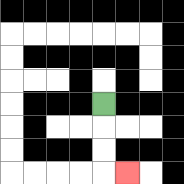{'start': '[4, 4]', 'end': '[5, 7]', 'path_directions': 'D,D,D,R', 'path_coordinates': '[[4, 4], [4, 5], [4, 6], [4, 7], [5, 7]]'}